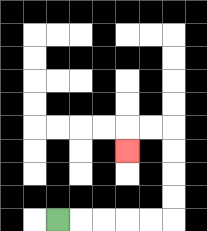{'start': '[2, 9]', 'end': '[5, 6]', 'path_directions': 'R,R,R,R,R,U,U,U,U,L,L,D', 'path_coordinates': '[[2, 9], [3, 9], [4, 9], [5, 9], [6, 9], [7, 9], [7, 8], [7, 7], [7, 6], [7, 5], [6, 5], [5, 5], [5, 6]]'}